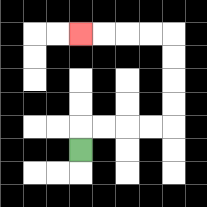{'start': '[3, 6]', 'end': '[3, 1]', 'path_directions': 'U,R,R,R,R,U,U,U,U,L,L,L,L', 'path_coordinates': '[[3, 6], [3, 5], [4, 5], [5, 5], [6, 5], [7, 5], [7, 4], [7, 3], [7, 2], [7, 1], [6, 1], [5, 1], [4, 1], [3, 1]]'}